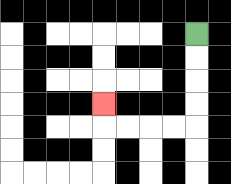{'start': '[8, 1]', 'end': '[4, 4]', 'path_directions': 'D,D,D,D,L,L,L,L,U', 'path_coordinates': '[[8, 1], [8, 2], [8, 3], [8, 4], [8, 5], [7, 5], [6, 5], [5, 5], [4, 5], [4, 4]]'}